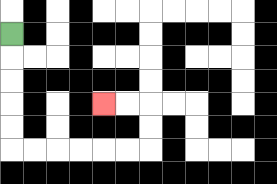{'start': '[0, 1]', 'end': '[4, 4]', 'path_directions': 'D,D,D,D,D,R,R,R,R,R,R,U,U,L,L', 'path_coordinates': '[[0, 1], [0, 2], [0, 3], [0, 4], [0, 5], [0, 6], [1, 6], [2, 6], [3, 6], [4, 6], [5, 6], [6, 6], [6, 5], [6, 4], [5, 4], [4, 4]]'}